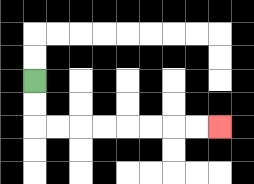{'start': '[1, 3]', 'end': '[9, 5]', 'path_directions': 'D,D,R,R,R,R,R,R,R,R', 'path_coordinates': '[[1, 3], [1, 4], [1, 5], [2, 5], [3, 5], [4, 5], [5, 5], [6, 5], [7, 5], [8, 5], [9, 5]]'}